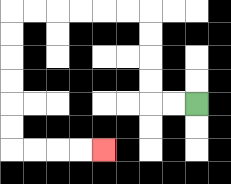{'start': '[8, 4]', 'end': '[4, 6]', 'path_directions': 'L,L,U,U,U,U,L,L,L,L,L,L,D,D,D,D,D,D,R,R,R,R', 'path_coordinates': '[[8, 4], [7, 4], [6, 4], [6, 3], [6, 2], [6, 1], [6, 0], [5, 0], [4, 0], [3, 0], [2, 0], [1, 0], [0, 0], [0, 1], [0, 2], [0, 3], [0, 4], [0, 5], [0, 6], [1, 6], [2, 6], [3, 6], [4, 6]]'}